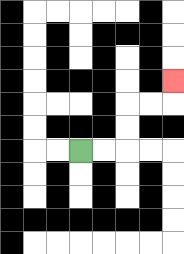{'start': '[3, 6]', 'end': '[7, 3]', 'path_directions': 'R,R,U,U,R,R,U', 'path_coordinates': '[[3, 6], [4, 6], [5, 6], [5, 5], [5, 4], [6, 4], [7, 4], [7, 3]]'}